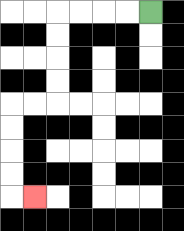{'start': '[6, 0]', 'end': '[1, 8]', 'path_directions': 'L,L,L,L,D,D,D,D,L,L,D,D,D,D,R', 'path_coordinates': '[[6, 0], [5, 0], [4, 0], [3, 0], [2, 0], [2, 1], [2, 2], [2, 3], [2, 4], [1, 4], [0, 4], [0, 5], [0, 6], [0, 7], [0, 8], [1, 8]]'}